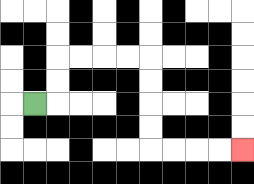{'start': '[1, 4]', 'end': '[10, 6]', 'path_directions': 'R,U,U,R,R,R,R,D,D,D,D,R,R,R,R', 'path_coordinates': '[[1, 4], [2, 4], [2, 3], [2, 2], [3, 2], [4, 2], [5, 2], [6, 2], [6, 3], [6, 4], [6, 5], [6, 6], [7, 6], [8, 6], [9, 6], [10, 6]]'}